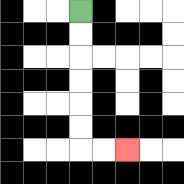{'start': '[3, 0]', 'end': '[5, 6]', 'path_directions': 'D,D,D,D,D,D,R,R', 'path_coordinates': '[[3, 0], [3, 1], [3, 2], [3, 3], [3, 4], [3, 5], [3, 6], [4, 6], [5, 6]]'}